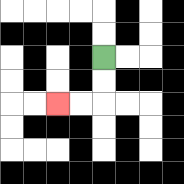{'start': '[4, 2]', 'end': '[2, 4]', 'path_directions': 'D,D,L,L', 'path_coordinates': '[[4, 2], [4, 3], [4, 4], [3, 4], [2, 4]]'}